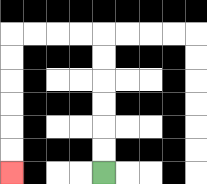{'start': '[4, 7]', 'end': '[0, 7]', 'path_directions': 'U,U,U,U,U,U,L,L,L,L,D,D,D,D,D,D', 'path_coordinates': '[[4, 7], [4, 6], [4, 5], [4, 4], [4, 3], [4, 2], [4, 1], [3, 1], [2, 1], [1, 1], [0, 1], [0, 2], [0, 3], [0, 4], [0, 5], [0, 6], [0, 7]]'}